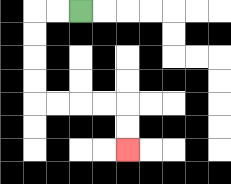{'start': '[3, 0]', 'end': '[5, 6]', 'path_directions': 'L,L,D,D,D,D,R,R,R,R,D,D', 'path_coordinates': '[[3, 0], [2, 0], [1, 0], [1, 1], [1, 2], [1, 3], [1, 4], [2, 4], [3, 4], [4, 4], [5, 4], [5, 5], [5, 6]]'}